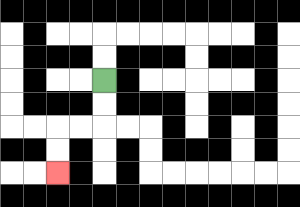{'start': '[4, 3]', 'end': '[2, 7]', 'path_directions': 'D,D,L,L,D,D', 'path_coordinates': '[[4, 3], [4, 4], [4, 5], [3, 5], [2, 5], [2, 6], [2, 7]]'}